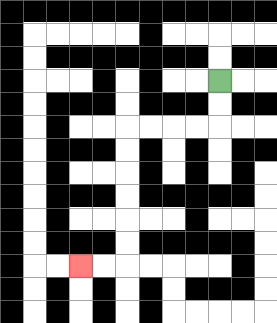{'start': '[9, 3]', 'end': '[3, 11]', 'path_directions': 'D,D,L,L,L,L,D,D,D,D,D,D,L,L', 'path_coordinates': '[[9, 3], [9, 4], [9, 5], [8, 5], [7, 5], [6, 5], [5, 5], [5, 6], [5, 7], [5, 8], [5, 9], [5, 10], [5, 11], [4, 11], [3, 11]]'}